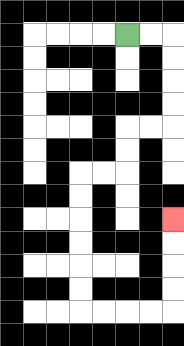{'start': '[5, 1]', 'end': '[7, 9]', 'path_directions': 'R,R,D,D,D,D,L,L,D,D,L,L,D,D,D,D,D,D,R,R,R,R,U,U,U,U', 'path_coordinates': '[[5, 1], [6, 1], [7, 1], [7, 2], [7, 3], [7, 4], [7, 5], [6, 5], [5, 5], [5, 6], [5, 7], [4, 7], [3, 7], [3, 8], [3, 9], [3, 10], [3, 11], [3, 12], [3, 13], [4, 13], [5, 13], [6, 13], [7, 13], [7, 12], [7, 11], [7, 10], [7, 9]]'}